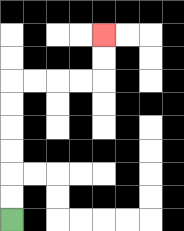{'start': '[0, 9]', 'end': '[4, 1]', 'path_directions': 'U,U,U,U,U,U,R,R,R,R,U,U', 'path_coordinates': '[[0, 9], [0, 8], [0, 7], [0, 6], [0, 5], [0, 4], [0, 3], [1, 3], [2, 3], [3, 3], [4, 3], [4, 2], [4, 1]]'}